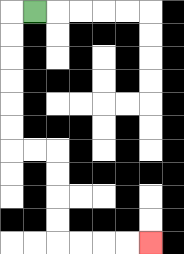{'start': '[1, 0]', 'end': '[6, 10]', 'path_directions': 'L,D,D,D,D,D,D,R,R,D,D,D,D,R,R,R,R', 'path_coordinates': '[[1, 0], [0, 0], [0, 1], [0, 2], [0, 3], [0, 4], [0, 5], [0, 6], [1, 6], [2, 6], [2, 7], [2, 8], [2, 9], [2, 10], [3, 10], [4, 10], [5, 10], [6, 10]]'}